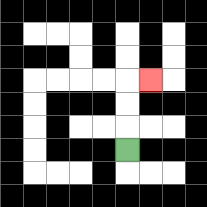{'start': '[5, 6]', 'end': '[6, 3]', 'path_directions': 'U,U,U,R', 'path_coordinates': '[[5, 6], [5, 5], [5, 4], [5, 3], [6, 3]]'}